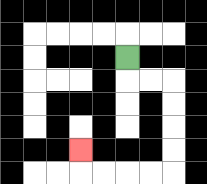{'start': '[5, 2]', 'end': '[3, 6]', 'path_directions': 'D,R,R,D,D,D,D,L,L,L,L,U', 'path_coordinates': '[[5, 2], [5, 3], [6, 3], [7, 3], [7, 4], [7, 5], [7, 6], [7, 7], [6, 7], [5, 7], [4, 7], [3, 7], [3, 6]]'}